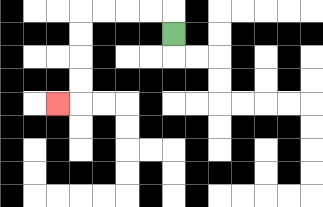{'start': '[7, 1]', 'end': '[2, 4]', 'path_directions': 'U,L,L,L,L,D,D,D,D,L', 'path_coordinates': '[[7, 1], [7, 0], [6, 0], [5, 0], [4, 0], [3, 0], [3, 1], [3, 2], [3, 3], [3, 4], [2, 4]]'}